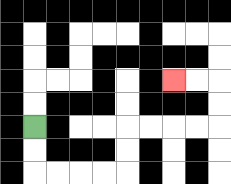{'start': '[1, 5]', 'end': '[7, 3]', 'path_directions': 'D,D,R,R,R,R,U,U,R,R,R,R,U,U,L,L', 'path_coordinates': '[[1, 5], [1, 6], [1, 7], [2, 7], [3, 7], [4, 7], [5, 7], [5, 6], [5, 5], [6, 5], [7, 5], [8, 5], [9, 5], [9, 4], [9, 3], [8, 3], [7, 3]]'}